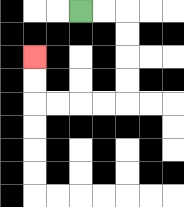{'start': '[3, 0]', 'end': '[1, 2]', 'path_directions': 'R,R,D,D,D,D,L,L,L,L,U,U', 'path_coordinates': '[[3, 0], [4, 0], [5, 0], [5, 1], [5, 2], [5, 3], [5, 4], [4, 4], [3, 4], [2, 4], [1, 4], [1, 3], [1, 2]]'}